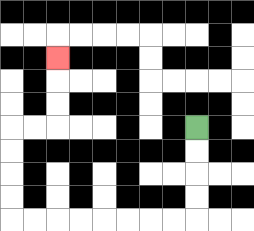{'start': '[8, 5]', 'end': '[2, 2]', 'path_directions': 'D,D,D,D,L,L,L,L,L,L,L,L,U,U,U,U,R,R,U,U,U', 'path_coordinates': '[[8, 5], [8, 6], [8, 7], [8, 8], [8, 9], [7, 9], [6, 9], [5, 9], [4, 9], [3, 9], [2, 9], [1, 9], [0, 9], [0, 8], [0, 7], [0, 6], [0, 5], [1, 5], [2, 5], [2, 4], [2, 3], [2, 2]]'}